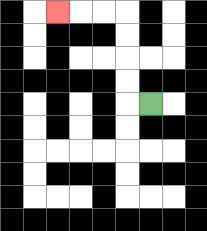{'start': '[6, 4]', 'end': '[2, 0]', 'path_directions': 'L,U,U,U,U,L,L,L', 'path_coordinates': '[[6, 4], [5, 4], [5, 3], [5, 2], [5, 1], [5, 0], [4, 0], [3, 0], [2, 0]]'}